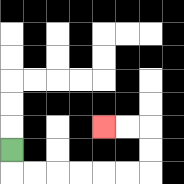{'start': '[0, 6]', 'end': '[4, 5]', 'path_directions': 'D,R,R,R,R,R,R,U,U,L,L', 'path_coordinates': '[[0, 6], [0, 7], [1, 7], [2, 7], [3, 7], [4, 7], [5, 7], [6, 7], [6, 6], [6, 5], [5, 5], [4, 5]]'}